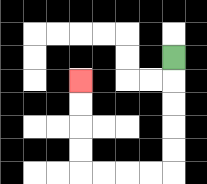{'start': '[7, 2]', 'end': '[3, 3]', 'path_directions': 'D,D,D,D,D,L,L,L,L,U,U,U,U', 'path_coordinates': '[[7, 2], [7, 3], [7, 4], [7, 5], [7, 6], [7, 7], [6, 7], [5, 7], [4, 7], [3, 7], [3, 6], [3, 5], [3, 4], [3, 3]]'}